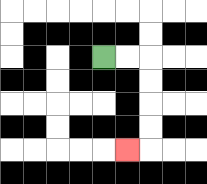{'start': '[4, 2]', 'end': '[5, 6]', 'path_directions': 'R,R,D,D,D,D,L', 'path_coordinates': '[[4, 2], [5, 2], [6, 2], [6, 3], [6, 4], [6, 5], [6, 6], [5, 6]]'}